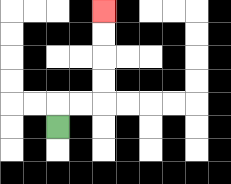{'start': '[2, 5]', 'end': '[4, 0]', 'path_directions': 'U,R,R,U,U,U,U', 'path_coordinates': '[[2, 5], [2, 4], [3, 4], [4, 4], [4, 3], [4, 2], [4, 1], [4, 0]]'}